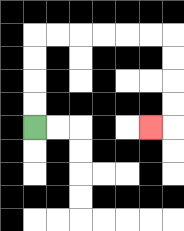{'start': '[1, 5]', 'end': '[6, 5]', 'path_directions': 'U,U,U,U,R,R,R,R,R,R,D,D,D,D,L', 'path_coordinates': '[[1, 5], [1, 4], [1, 3], [1, 2], [1, 1], [2, 1], [3, 1], [4, 1], [5, 1], [6, 1], [7, 1], [7, 2], [7, 3], [7, 4], [7, 5], [6, 5]]'}